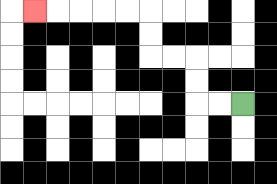{'start': '[10, 4]', 'end': '[1, 0]', 'path_directions': 'L,L,U,U,L,L,U,U,L,L,L,L,L', 'path_coordinates': '[[10, 4], [9, 4], [8, 4], [8, 3], [8, 2], [7, 2], [6, 2], [6, 1], [6, 0], [5, 0], [4, 0], [3, 0], [2, 0], [1, 0]]'}